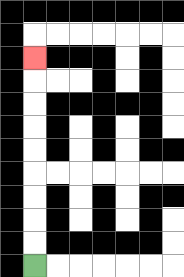{'start': '[1, 11]', 'end': '[1, 2]', 'path_directions': 'U,U,U,U,U,U,U,U,U', 'path_coordinates': '[[1, 11], [1, 10], [1, 9], [1, 8], [1, 7], [1, 6], [1, 5], [1, 4], [1, 3], [1, 2]]'}